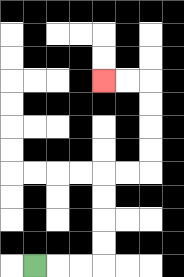{'start': '[1, 11]', 'end': '[4, 3]', 'path_directions': 'R,R,R,U,U,U,U,R,R,U,U,U,U,L,L', 'path_coordinates': '[[1, 11], [2, 11], [3, 11], [4, 11], [4, 10], [4, 9], [4, 8], [4, 7], [5, 7], [6, 7], [6, 6], [6, 5], [6, 4], [6, 3], [5, 3], [4, 3]]'}